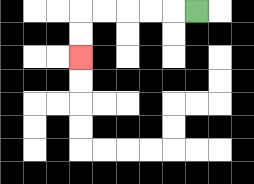{'start': '[8, 0]', 'end': '[3, 2]', 'path_directions': 'L,L,L,L,L,D,D', 'path_coordinates': '[[8, 0], [7, 0], [6, 0], [5, 0], [4, 0], [3, 0], [3, 1], [3, 2]]'}